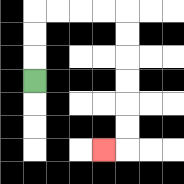{'start': '[1, 3]', 'end': '[4, 6]', 'path_directions': 'U,U,U,R,R,R,R,D,D,D,D,D,D,L', 'path_coordinates': '[[1, 3], [1, 2], [1, 1], [1, 0], [2, 0], [3, 0], [4, 0], [5, 0], [5, 1], [5, 2], [5, 3], [5, 4], [5, 5], [5, 6], [4, 6]]'}